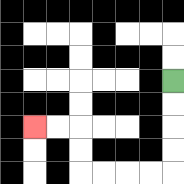{'start': '[7, 3]', 'end': '[1, 5]', 'path_directions': 'D,D,D,D,L,L,L,L,U,U,L,L', 'path_coordinates': '[[7, 3], [7, 4], [7, 5], [7, 6], [7, 7], [6, 7], [5, 7], [4, 7], [3, 7], [3, 6], [3, 5], [2, 5], [1, 5]]'}